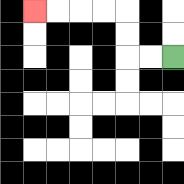{'start': '[7, 2]', 'end': '[1, 0]', 'path_directions': 'L,L,U,U,L,L,L,L', 'path_coordinates': '[[7, 2], [6, 2], [5, 2], [5, 1], [5, 0], [4, 0], [3, 0], [2, 0], [1, 0]]'}